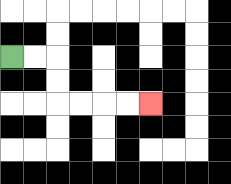{'start': '[0, 2]', 'end': '[6, 4]', 'path_directions': 'R,R,D,D,R,R,R,R', 'path_coordinates': '[[0, 2], [1, 2], [2, 2], [2, 3], [2, 4], [3, 4], [4, 4], [5, 4], [6, 4]]'}